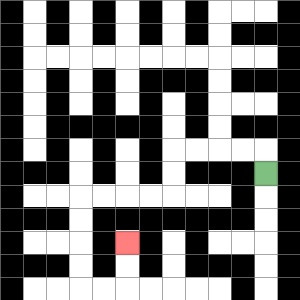{'start': '[11, 7]', 'end': '[5, 10]', 'path_directions': 'U,L,L,L,L,D,D,L,L,L,L,D,D,D,D,R,R,U,U', 'path_coordinates': '[[11, 7], [11, 6], [10, 6], [9, 6], [8, 6], [7, 6], [7, 7], [7, 8], [6, 8], [5, 8], [4, 8], [3, 8], [3, 9], [3, 10], [3, 11], [3, 12], [4, 12], [5, 12], [5, 11], [5, 10]]'}